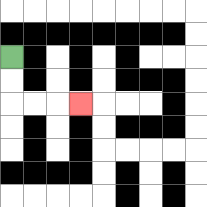{'start': '[0, 2]', 'end': '[3, 4]', 'path_directions': 'D,D,R,R,R', 'path_coordinates': '[[0, 2], [0, 3], [0, 4], [1, 4], [2, 4], [3, 4]]'}